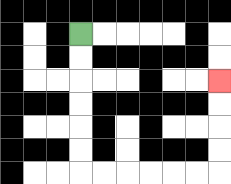{'start': '[3, 1]', 'end': '[9, 3]', 'path_directions': 'D,D,D,D,D,D,R,R,R,R,R,R,U,U,U,U', 'path_coordinates': '[[3, 1], [3, 2], [3, 3], [3, 4], [3, 5], [3, 6], [3, 7], [4, 7], [5, 7], [6, 7], [7, 7], [8, 7], [9, 7], [9, 6], [9, 5], [9, 4], [9, 3]]'}